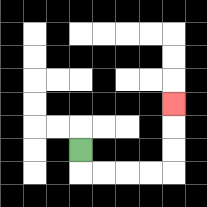{'start': '[3, 6]', 'end': '[7, 4]', 'path_directions': 'D,R,R,R,R,U,U,U', 'path_coordinates': '[[3, 6], [3, 7], [4, 7], [5, 7], [6, 7], [7, 7], [7, 6], [7, 5], [7, 4]]'}